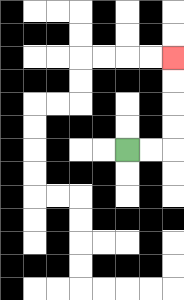{'start': '[5, 6]', 'end': '[7, 2]', 'path_directions': 'R,R,U,U,U,U', 'path_coordinates': '[[5, 6], [6, 6], [7, 6], [7, 5], [7, 4], [7, 3], [7, 2]]'}